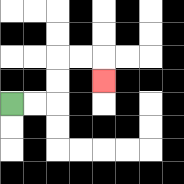{'start': '[0, 4]', 'end': '[4, 3]', 'path_directions': 'R,R,U,U,R,R,D', 'path_coordinates': '[[0, 4], [1, 4], [2, 4], [2, 3], [2, 2], [3, 2], [4, 2], [4, 3]]'}